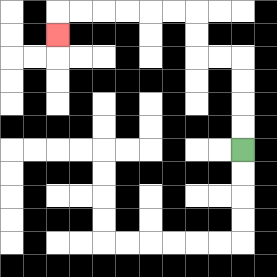{'start': '[10, 6]', 'end': '[2, 1]', 'path_directions': 'U,U,U,U,L,L,U,U,L,L,L,L,L,L,D', 'path_coordinates': '[[10, 6], [10, 5], [10, 4], [10, 3], [10, 2], [9, 2], [8, 2], [8, 1], [8, 0], [7, 0], [6, 0], [5, 0], [4, 0], [3, 0], [2, 0], [2, 1]]'}